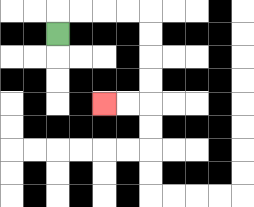{'start': '[2, 1]', 'end': '[4, 4]', 'path_directions': 'U,R,R,R,R,D,D,D,D,L,L', 'path_coordinates': '[[2, 1], [2, 0], [3, 0], [4, 0], [5, 0], [6, 0], [6, 1], [6, 2], [6, 3], [6, 4], [5, 4], [4, 4]]'}